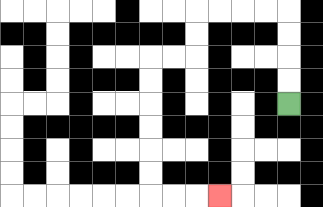{'start': '[12, 4]', 'end': '[9, 8]', 'path_directions': 'U,U,U,U,L,L,L,L,D,D,L,L,D,D,D,D,D,D,R,R,R', 'path_coordinates': '[[12, 4], [12, 3], [12, 2], [12, 1], [12, 0], [11, 0], [10, 0], [9, 0], [8, 0], [8, 1], [8, 2], [7, 2], [6, 2], [6, 3], [6, 4], [6, 5], [6, 6], [6, 7], [6, 8], [7, 8], [8, 8], [9, 8]]'}